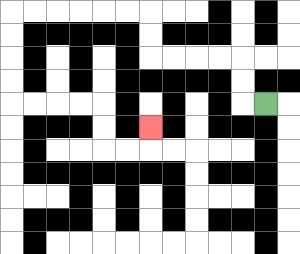{'start': '[11, 4]', 'end': '[6, 5]', 'path_directions': 'L,U,U,L,L,L,L,U,U,L,L,L,L,L,L,D,D,D,D,R,R,R,R,D,D,R,R,U', 'path_coordinates': '[[11, 4], [10, 4], [10, 3], [10, 2], [9, 2], [8, 2], [7, 2], [6, 2], [6, 1], [6, 0], [5, 0], [4, 0], [3, 0], [2, 0], [1, 0], [0, 0], [0, 1], [0, 2], [0, 3], [0, 4], [1, 4], [2, 4], [3, 4], [4, 4], [4, 5], [4, 6], [5, 6], [6, 6], [6, 5]]'}